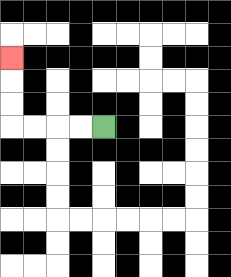{'start': '[4, 5]', 'end': '[0, 2]', 'path_directions': 'L,L,L,L,U,U,U', 'path_coordinates': '[[4, 5], [3, 5], [2, 5], [1, 5], [0, 5], [0, 4], [0, 3], [0, 2]]'}